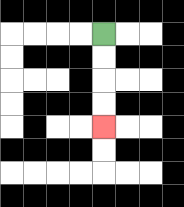{'start': '[4, 1]', 'end': '[4, 5]', 'path_directions': 'D,D,D,D', 'path_coordinates': '[[4, 1], [4, 2], [4, 3], [4, 4], [4, 5]]'}